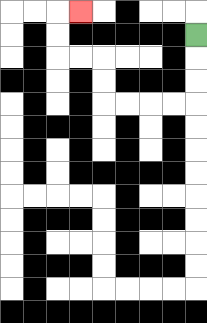{'start': '[8, 1]', 'end': '[3, 0]', 'path_directions': 'D,D,D,L,L,L,L,U,U,L,L,U,U,R', 'path_coordinates': '[[8, 1], [8, 2], [8, 3], [8, 4], [7, 4], [6, 4], [5, 4], [4, 4], [4, 3], [4, 2], [3, 2], [2, 2], [2, 1], [2, 0], [3, 0]]'}